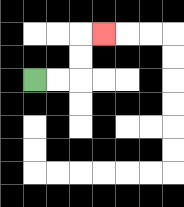{'start': '[1, 3]', 'end': '[4, 1]', 'path_directions': 'R,R,U,U,R', 'path_coordinates': '[[1, 3], [2, 3], [3, 3], [3, 2], [3, 1], [4, 1]]'}